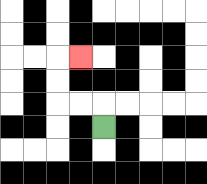{'start': '[4, 5]', 'end': '[3, 2]', 'path_directions': 'U,L,L,U,U,R', 'path_coordinates': '[[4, 5], [4, 4], [3, 4], [2, 4], [2, 3], [2, 2], [3, 2]]'}